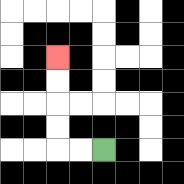{'start': '[4, 6]', 'end': '[2, 2]', 'path_directions': 'L,L,U,U,U,U', 'path_coordinates': '[[4, 6], [3, 6], [2, 6], [2, 5], [2, 4], [2, 3], [2, 2]]'}